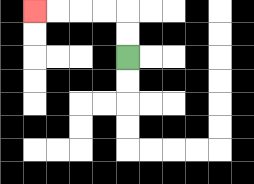{'start': '[5, 2]', 'end': '[1, 0]', 'path_directions': 'U,U,L,L,L,L', 'path_coordinates': '[[5, 2], [5, 1], [5, 0], [4, 0], [3, 0], [2, 0], [1, 0]]'}